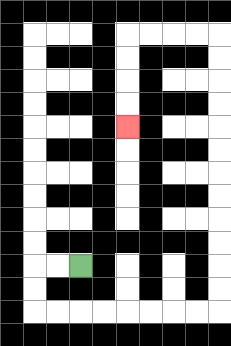{'start': '[3, 11]', 'end': '[5, 5]', 'path_directions': 'L,L,D,D,R,R,R,R,R,R,R,R,U,U,U,U,U,U,U,U,U,U,U,U,L,L,L,L,D,D,D,D', 'path_coordinates': '[[3, 11], [2, 11], [1, 11], [1, 12], [1, 13], [2, 13], [3, 13], [4, 13], [5, 13], [6, 13], [7, 13], [8, 13], [9, 13], [9, 12], [9, 11], [9, 10], [9, 9], [9, 8], [9, 7], [9, 6], [9, 5], [9, 4], [9, 3], [9, 2], [9, 1], [8, 1], [7, 1], [6, 1], [5, 1], [5, 2], [5, 3], [5, 4], [5, 5]]'}